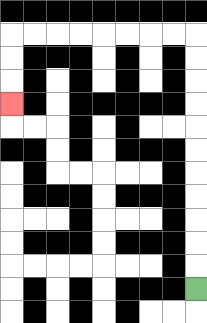{'start': '[8, 12]', 'end': '[0, 4]', 'path_directions': 'U,U,U,U,U,U,U,U,U,U,U,L,L,L,L,L,L,L,L,D,D,D', 'path_coordinates': '[[8, 12], [8, 11], [8, 10], [8, 9], [8, 8], [8, 7], [8, 6], [8, 5], [8, 4], [8, 3], [8, 2], [8, 1], [7, 1], [6, 1], [5, 1], [4, 1], [3, 1], [2, 1], [1, 1], [0, 1], [0, 2], [0, 3], [0, 4]]'}